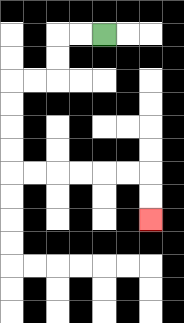{'start': '[4, 1]', 'end': '[6, 9]', 'path_directions': 'L,L,D,D,L,L,D,D,D,D,R,R,R,R,R,R,D,D', 'path_coordinates': '[[4, 1], [3, 1], [2, 1], [2, 2], [2, 3], [1, 3], [0, 3], [0, 4], [0, 5], [0, 6], [0, 7], [1, 7], [2, 7], [3, 7], [4, 7], [5, 7], [6, 7], [6, 8], [6, 9]]'}